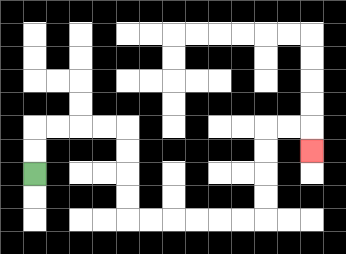{'start': '[1, 7]', 'end': '[13, 6]', 'path_directions': 'U,U,R,R,R,R,D,D,D,D,R,R,R,R,R,R,U,U,U,U,R,R,D', 'path_coordinates': '[[1, 7], [1, 6], [1, 5], [2, 5], [3, 5], [4, 5], [5, 5], [5, 6], [5, 7], [5, 8], [5, 9], [6, 9], [7, 9], [8, 9], [9, 9], [10, 9], [11, 9], [11, 8], [11, 7], [11, 6], [11, 5], [12, 5], [13, 5], [13, 6]]'}